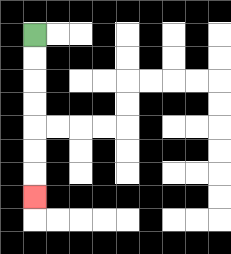{'start': '[1, 1]', 'end': '[1, 8]', 'path_directions': 'D,D,D,D,D,D,D', 'path_coordinates': '[[1, 1], [1, 2], [1, 3], [1, 4], [1, 5], [1, 6], [1, 7], [1, 8]]'}